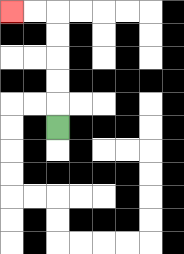{'start': '[2, 5]', 'end': '[0, 0]', 'path_directions': 'U,U,U,U,U,L,L', 'path_coordinates': '[[2, 5], [2, 4], [2, 3], [2, 2], [2, 1], [2, 0], [1, 0], [0, 0]]'}